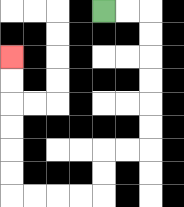{'start': '[4, 0]', 'end': '[0, 2]', 'path_directions': 'R,R,D,D,D,D,D,D,L,L,D,D,L,L,L,L,U,U,U,U,U,U', 'path_coordinates': '[[4, 0], [5, 0], [6, 0], [6, 1], [6, 2], [6, 3], [6, 4], [6, 5], [6, 6], [5, 6], [4, 6], [4, 7], [4, 8], [3, 8], [2, 8], [1, 8], [0, 8], [0, 7], [0, 6], [0, 5], [0, 4], [0, 3], [0, 2]]'}